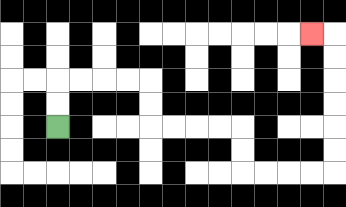{'start': '[2, 5]', 'end': '[13, 1]', 'path_directions': 'U,U,R,R,R,R,D,D,R,R,R,R,D,D,R,R,R,R,U,U,U,U,U,U,L', 'path_coordinates': '[[2, 5], [2, 4], [2, 3], [3, 3], [4, 3], [5, 3], [6, 3], [6, 4], [6, 5], [7, 5], [8, 5], [9, 5], [10, 5], [10, 6], [10, 7], [11, 7], [12, 7], [13, 7], [14, 7], [14, 6], [14, 5], [14, 4], [14, 3], [14, 2], [14, 1], [13, 1]]'}